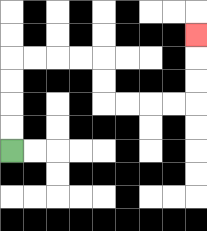{'start': '[0, 6]', 'end': '[8, 1]', 'path_directions': 'U,U,U,U,R,R,R,R,D,D,R,R,R,R,U,U,U', 'path_coordinates': '[[0, 6], [0, 5], [0, 4], [0, 3], [0, 2], [1, 2], [2, 2], [3, 2], [4, 2], [4, 3], [4, 4], [5, 4], [6, 4], [7, 4], [8, 4], [8, 3], [8, 2], [8, 1]]'}